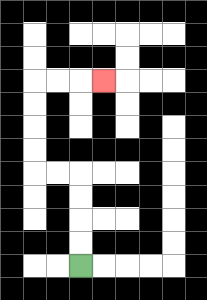{'start': '[3, 11]', 'end': '[4, 3]', 'path_directions': 'U,U,U,U,L,L,U,U,U,U,R,R,R', 'path_coordinates': '[[3, 11], [3, 10], [3, 9], [3, 8], [3, 7], [2, 7], [1, 7], [1, 6], [1, 5], [1, 4], [1, 3], [2, 3], [3, 3], [4, 3]]'}